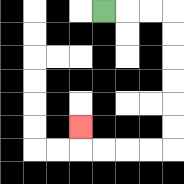{'start': '[4, 0]', 'end': '[3, 5]', 'path_directions': 'R,R,R,D,D,D,D,D,D,L,L,L,L,U', 'path_coordinates': '[[4, 0], [5, 0], [6, 0], [7, 0], [7, 1], [7, 2], [7, 3], [7, 4], [7, 5], [7, 6], [6, 6], [5, 6], [4, 6], [3, 6], [3, 5]]'}